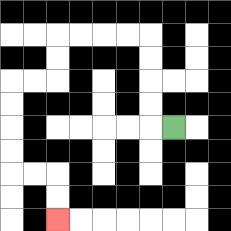{'start': '[7, 5]', 'end': '[2, 9]', 'path_directions': 'L,U,U,U,U,L,L,L,L,D,D,L,L,D,D,D,D,R,R,D,D', 'path_coordinates': '[[7, 5], [6, 5], [6, 4], [6, 3], [6, 2], [6, 1], [5, 1], [4, 1], [3, 1], [2, 1], [2, 2], [2, 3], [1, 3], [0, 3], [0, 4], [0, 5], [0, 6], [0, 7], [1, 7], [2, 7], [2, 8], [2, 9]]'}